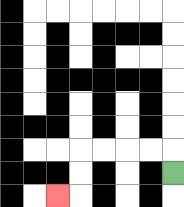{'start': '[7, 7]', 'end': '[2, 8]', 'path_directions': 'U,L,L,L,L,D,D,L', 'path_coordinates': '[[7, 7], [7, 6], [6, 6], [5, 6], [4, 6], [3, 6], [3, 7], [3, 8], [2, 8]]'}